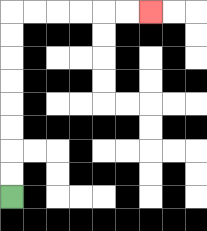{'start': '[0, 8]', 'end': '[6, 0]', 'path_directions': 'U,U,U,U,U,U,U,U,R,R,R,R,R,R', 'path_coordinates': '[[0, 8], [0, 7], [0, 6], [0, 5], [0, 4], [0, 3], [0, 2], [0, 1], [0, 0], [1, 0], [2, 0], [3, 0], [4, 0], [5, 0], [6, 0]]'}